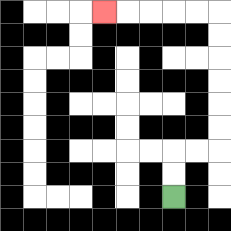{'start': '[7, 8]', 'end': '[4, 0]', 'path_directions': 'U,U,R,R,U,U,U,U,U,U,L,L,L,L,L', 'path_coordinates': '[[7, 8], [7, 7], [7, 6], [8, 6], [9, 6], [9, 5], [9, 4], [9, 3], [9, 2], [9, 1], [9, 0], [8, 0], [7, 0], [6, 0], [5, 0], [4, 0]]'}